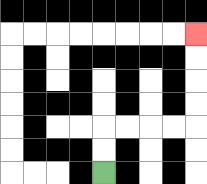{'start': '[4, 7]', 'end': '[8, 1]', 'path_directions': 'U,U,R,R,R,R,U,U,U,U', 'path_coordinates': '[[4, 7], [4, 6], [4, 5], [5, 5], [6, 5], [7, 5], [8, 5], [8, 4], [8, 3], [8, 2], [8, 1]]'}